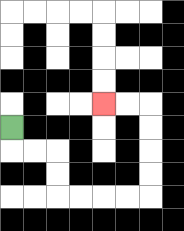{'start': '[0, 5]', 'end': '[4, 4]', 'path_directions': 'D,R,R,D,D,R,R,R,R,U,U,U,U,L,L', 'path_coordinates': '[[0, 5], [0, 6], [1, 6], [2, 6], [2, 7], [2, 8], [3, 8], [4, 8], [5, 8], [6, 8], [6, 7], [6, 6], [6, 5], [6, 4], [5, 4], [4, 4]]'}